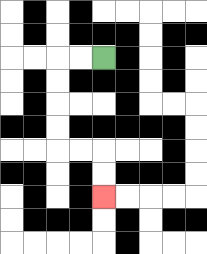{'start': '[4, 2]', 'end': '[4, 8]', 'path_directions': 'L,L,D,D,D,D,R,R,D,D', 'path_coordinates': '[[4, 2], [3, 2], [2, 2], [2, 3], [2, 4], [2, 5], [2, 6], [3, 6], [4, 6], [4, 7], [4, 8]]'}